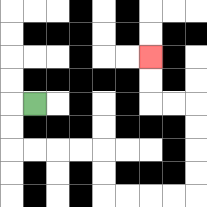{'start': '[1, 4]', 'end': '[6, 2]', 'path_directions': 'L,D,D,R,R,R,R,D,D,R,R,R,R,U,U,U,U,L,L,U,U', 'path_coordinates': '[[1, 4], [0, 4], [0, 5], [0, 6], [1, 6], [2, 6], [3, 6], [4, 6], [4, 7], [4, 8], [5, 8], [6, 8], [7, 8], [8, 8], [8, 7], [8, 6], [8, 5], [8, 4], [7, 4], [6, 4], [6, 3], [6, 2]]'}